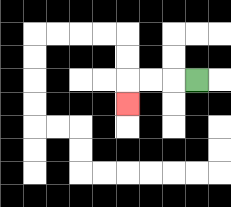{'start': '[8, 3]', 'end': '[5, 4]', 'path_directions': 'L,L,L,D', 'path_coordinates': '[[8, 3], [7, 3], [6, 3], [5, 3], [5, 4]]'}